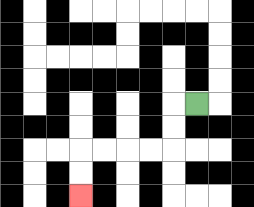{'start': '[8, 4]', 'end': '[3, 8]', 'path_directions': 'L,D,D,L,L,L,L,D,D', 'path_coordinates': '[[8, 4], [7, 4], [7, 5], [7, 6], [6, 6], [5, 6], [4, 6], [3, 6], [3, 7], [3, 8]]'}